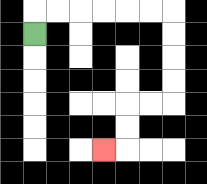{'start': '[1, 1]', 'end': '[4, 6]', 'path_directions': 'U,R,R,R,R,R,R,D,D,D,D,L,L,D,D,L', 'path_coordinates': '[[1, 1], [1, 0], [2, 0], [3, 0], [4, 0], [5, 0], [6, 0], [7, 0], [7, 1], [7, 2], [7, 3], [7, 4], [6, 4], [5, 4], [5, 5], [5, 6], [4, 6]]'}